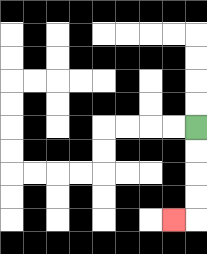{'start': '[8, 5]', 'end': '[7, 9]', 'path_directions': 'D,D,D,D,L', 'path_coordinates': '[[8, 5], [8, 6], [8, 7], [8, 8], [8, 9], [7, 9]]'}